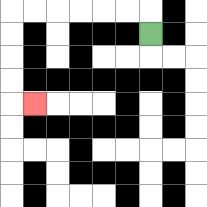{'start': '[6, 1]', 'end': '[1, 4]', 'path_directions': 'U,L,L,L,L,L,L,D,D,D,D,R', 'path_coordinates': '[[6, 1], [6, 0], [5, 0], [4, 0], [3, 0], [2, 0], [1, 0], [0, 0], [0, 1], [0, 2], [0, 3], [0, 4], [1, 4]]'}